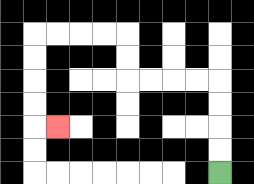{'start': '[9, 7]', 'end': '[2, 5]', 'path_directions': 'U,U,U,U,L,L,L,L,U,U,L,L,L,L,D,D,D,D,R', 'path_coordinates': '[[9, 7], [9, 6], [9, 5], [9, 4], [9, 3], [8, 3], [7, 3], [6, 3], [5, 3], [5, 2], [5, 1], [4, 1], [3, 1], [2, 1], [1, 1], [1, 2], [1, 3], [1, 4], [1, 5], [2, 5]]'}